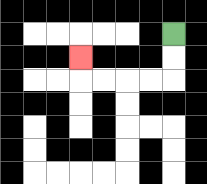{'start': '[7, 1]', 'end': '[3, 2]', 'path_directions': 'D,D,L,L,L,L,U', 'path_coordinates': '[[7, 1], [7, 2], [7, 3], [6, 3], [5, 3], [4, 3], [3, 3], [3, 2]]'}